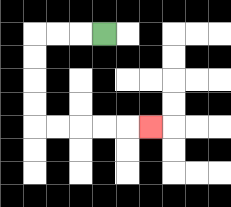{'start': '[4, 1]', 'end': '[6, 5]', 'path_directions': 'L,L,L,D,D,D,D,R,R,R,R,R', 'path_coordinates': '[[4, 1], [3, 1], [2, 1], [1, 1], [1, 2], [1, 3], [1, 4], [1, 5], [2, 5], [3, 5], [4, 5], [5, 5], [6, 5]]'}